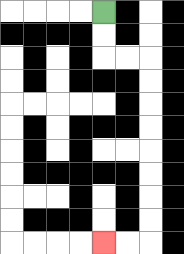{'start': '[4, 0]', 'end': '[4, 10]', 'path_directions': 'D,D,R,R,D,D,D,D,D,D,D,D,L,L', 'path_coordinates': '[[4, 0], [4, 1], [4, 2], [5, 2], [6, 2], [6, 3], [6, 4], [6, 5], [6, 6], [6, 7], [6, 8], [6, 9], [6, 10], [5, 10], [4, 10]]'}